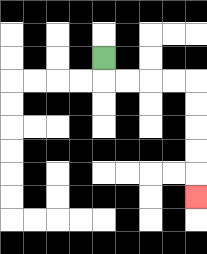{'start': '[4, 2]', 'end': '[8, 8]', 'path_directions': 'D,R,R,R,R,D,D,D,D,D', 'path_coordinates': '[[4, 2], [4, 3], [5, 3], [6, 3], [7, 3], [8, 3], [8, 4], [8, 5], [8, 6], [8, 7], [8, 8]]'}